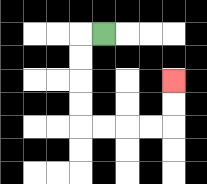{'start': '[4, 1]', 'end': '[7, 3]', 'path_directions': 'L,D,D,D,D,R,R,R,R,U,U', 'path_coordinates': '[[4, 1], [3, 1], [3, 2], [3, 3], [3, 4], [3, 5], [4, 5], [5, 5], [6, 5], [7, 5], [7, 4], [7, 3]]'}